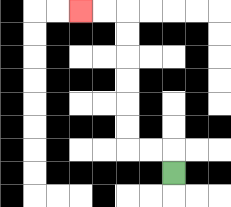{'start': '[7, 7]', 'end': '[3, 0]', 'path_directions': 'U,L,L,U,U,U,U,U,U,L,L', 'path_coordinates': '[[7, 7], [7, 6], [6, 6], [5, 6], [5, 5], [5, 4], [5, 3], [5, 2], [5, 1], [5, 0], [4, 0], [3, 0]]'}